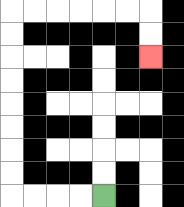{'start': '[4, 8]', 'end': '[6, 2]', 'path_directions': 'L,L,L,L,U,U,U,U,U,U,U,U,R,R,R,R,R,R,D,D', 'path_coordinates': '[[4, 8], [3, 8], [2, 8], [1, 8], [0, 8], [0, 7], [0, 6], [0, 5], [0, 4], [0, 3], [0, 2], [0, 1], [0, 0], [1, 0], [2, 0], [3, 0], [4, 0], [5, 0], [6, 0], [6, 1], [6, 2]]'}